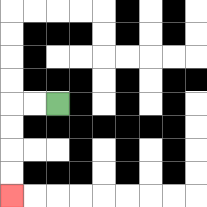{'start': '[2, 4]', 'end': '[0, 8]', 'path_directions': 'L,L,D,D,D,D', 'path_coordinates': '[[2, 4], [1, 4], [0, 4], [0, 5], [0, 6], [0, 7], [0, 8]]'}